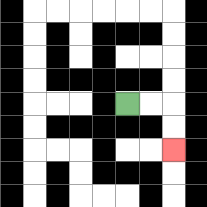{'start': '[5, 4]', 'end': '[7, 6]', 'path_directions': 'R,R,D,D', 'path_coordinates': '[[5, 4], [6, 4], [7, 4], [7, 5], [7, 6]]'}